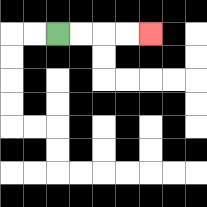{'start': '[2, 1]', 'end': '[6, 1]', 'path_directions': 'R,R,R,R', 'path_coordinates': '[[2, 1], [3, 1], [4, 1], [5, 1], [6, 1]]'}